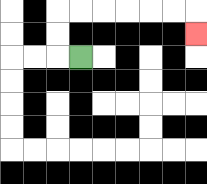{'start': '[3, 2]', 'end': '[8, 1]', 'path_directions': 'L,U,U,R,R,R,R,R,R,D', 'path_coordinates': '[[3, 2], [2, 2], [2, 1], [2, 0], [3, 0], [4, 0], [5, 0], [6, 0], [7, 0], [8, 0], [8, 1]]'}